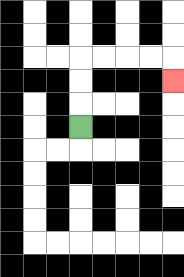{'start': '[3, 5]', 'end': '[7, 3]', 'path_directions': 'U,U,U,R,R,R,R,D', 'path_coordinates': '[[3, 5], [3, 4], [3, 3], [3, 2], [4, 2], [5, 2], [6, 2], [7, 2], [7, 3]]'}